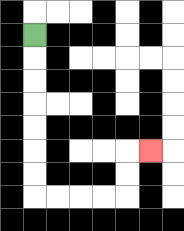{'start': '[1, 1]', 'end': '[6, 6]', 'path_directions': 'D,D,D,D,D,D,D,R,R,R,R,U,U,R', 'path_coordinates': '[[1, 1], [1, 2], [1, 3], [1, 4], [1, 5], [1, 6], [1, 7], [1, 8], [2, 8], [3, 8], [4, 8], [5, 8], [5, 7], [5, 6], [6, 6]]'}